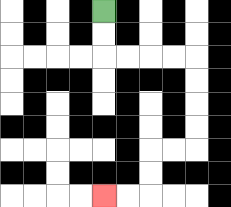{'start': '[4, 0]', 'end': '[4, 8]', 'path_directions': 'D,D,R,R,R,R,D,D,D,D,L,L,D,D,L,L', 'path_coordinates': '[[4, 0], [4, 1], [4, 2], [5, 2], [6, 2], [7, 2], [8, 2], [8, 3], [8, 4], [8, 5], [8, 6], [7, 6], [6, 6], [6, 7], [6, 8], [5, 8], [4, 8]]'}